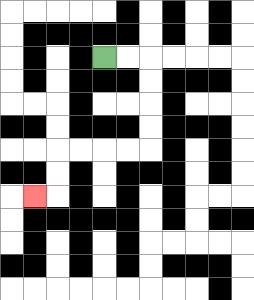{'start': '[4, 2]', 'end': '[1, 8]', 'path_directions': 'R,R,D,D,D,D,L,L,L,L,D,D,L', 'path_coordinates': '[[4, 2], [5, 2], [6, 2], [6, 3], [6, 4], [6, 5], [6, 6], [5, 6], [4, 6], [3, 6], [2, 6], [2, 7], [2, 8], [1, 8]]'}